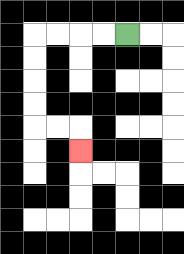{'start': '[5, 1]', 'end': '[3, 6]', 'path_directions': 'L,L,L,L,D,D,D,D,R,R,D', 'path_coordinates': '[[5, 1], [4, 1], [3, 1], [2, 1], [1, 1], [1, 2], [1, 3], [1, 4], [1, 5], [2, 5], [3, 5], [3, 6]]'}